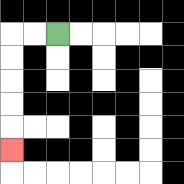{'start': '[2, 1]', 'end': '[0, 6]', 'path_directions': 'L,L,D,D,D,D,D', 'path_coordinates': '[[2, 1], [1, 1], [0, 1], [0, 2], [0, 3], [0, 4], [0, 5], [0, 6]]'}